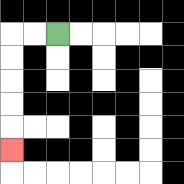{'start': '[2, 1]', 'end': '[0, 6]', 'path_directions': 'L,L,D,D,D,D,D', 'path_coordinates': '[[2, 1], [1, 1], [0, 1], [0, 2], [0, 3], [0, 4], [0, 5], [0, 6]]'}